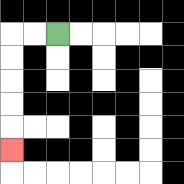{'start': '[2, 1]', 'end': '[0, 6]', 'path_directions': 'L,L,D,D,D,D,D', 'path_coordinates': '[[2, 1], [1, 1], [0, 1], [0, 2], [0, 3], [0, 4], [0, 5], [0, 6]]'}